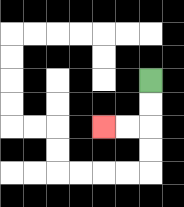{'start': '[6, 3]', 'end': '[4, 5]', 'path_directions': 'D,D,L,L', 'path_coordinates': '[[6, 3], [6, 4], [6, 5], [5, 5], [4, 5]]'}